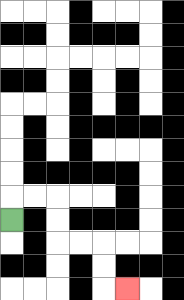{'start': '[0, 9]', 'end': '[5, 12]', 'path_directions': 'U,R,R,D,D,R,R,D,D,R', 'path_coordinates': '[[0, 9], [0, 8], [1, 8], [2, 8], [2, 9], [2, 10], [3, 10], [4, 10], [4, 11], [4, 12], [5, 12]]'}